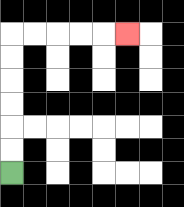{'start': '[0, 7]', 'end': '[5, 1]', 'path_directions': 'U,U,U,U,U,U,R,R,R,R,R', 'path_coordinates': '[[0, 7], [0, 6], [0, 5], [0, 4], [0, 3], [0, 2], [0, 1], [1, 1], [2, 1], [3, 1], [4, 1], [5, 1]]'}